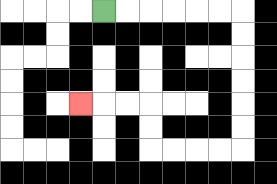{'start': '[4, 0]', 'end': '[3, 4]', 'path_directions': 'R,R,R,R,R,R,D,D,D,D,D,D,L,L,L,L,U,U,L,L,L', 'path_coordinates': '[[4, 0], [5, 0], [6, 0], [7, 0], [8, 0], [9, 0], [10, 0], [10, 1], [10, 2], [10, 3], [10, 4], [10, 5], [10, 6], [9, 6], [8, 6], [7, 6], [6, 6], [6, 5], [6, 4], [5, 4], [4, 4], [3, 4]]'}